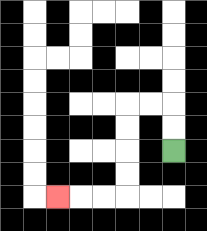{'start': '[7, 6]', 'end': '[2, 8]', 'path_directions': 'U,U,L,L,D,D,D,D,L,L,L', 'path_coordinates': '[[7, 6], [7, 5], [7, 4], [6, 4], [5, 4], [5, 5], [5, 6], [5, 7], [5, 8], [4, 8], [3, 8], [2, 8]]'}